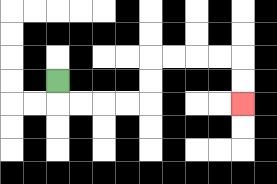{'start': '[2, 3]', 'end': '[10, 4]', 'path_directions': 'D,R,R,R,R,U,U,R,R,R,R,D,D', 'path_coordinates': '[[2, 3], [2, 4], [3, 4], [4, 4], [5, 4], [6, 4], [6, 3], [6, 2], [7, 2], [8, 2], [9, 2], [10, 2], [10, 3], [10, 4]]'}